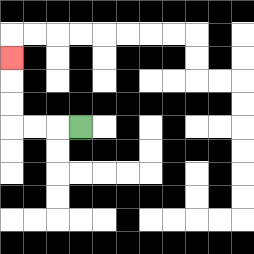{'start': '[3, 5]', 'end': '[0, 2]', 'path_directions': 'L,L,L,U,U,U', 'path_coordinates': '[[3, 5], [2, 5], [1, 5], [0, 5], [0, 4], [0, 3], [0, 2]]'}